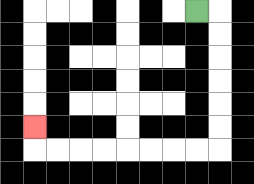{'start': '[8, 0]', 'end': '[1, 5]', 'path_directions': 'R,D,D,D,D,D,D,L,L,L,L,L,L,L,L,U', 'path_coordinates': '[[8, 0], [9, 0], [9, 1], [9, 2], [9, 3], [9, 4], [9, 5], [9, 6], [8, 6], [7, 6], [6, 6], [5, 6], [4, 6], [3, 6], [2, 6], [1, 6], [1, 5]]'}